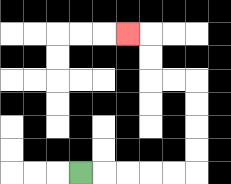{'start': '[3, 7]', 'end': '[5, 1]', 'path_directions': 'R,R,R,R,R,U,U,U,U,L,L,U,U,L', 'path_coordinates': '[[3, 7], [4, 7], [5, 7], [6, 7], [7, 7], [8, 7], [8, 6], [8, 5], [8, 4], [8, 3], [7, 3], [6, 3], [6, 2], [6, 1], [5, 1]]'}